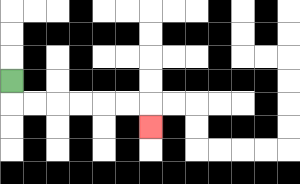{'start': '[0, 3]', 'end': '[6, 5]', 'path_directions': 'D,R,R,R,R,R,R,D', 'path_coordinates': '[[0, 3], [0, 4], [1, 4], [2, 4], [3, 4], [4, 4], [5, 4], [6, 4], [6, 5]]'}